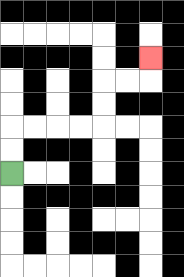{'start': '[0, 7]', 'end': '[6, 2]', 'path_directions': 'U,U,R,R,R,R,U,U,R,R,U', 'path_coordinates': '[[0, 7], [0, 6], [0, 5], [1, 5], [2, 5], [3, 5], [4, 5], [4, 4], [4, 3], [5, 3], [6, 3], [6, 2]]'}